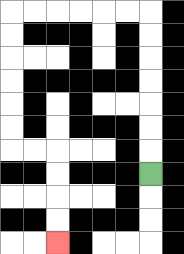{'start': '[6, 7]', 'end': '[2, 10]', 'path_directions': 'U,U,U,U,U,U,U,L,L,L,L,L,L,D,D,D,D,D,D,R,R,D,D,D,D', 'path_coordinates': '[[6, 7], [6, 6], [6, 5], [6, 4], [6, 3], [6, 2], [6, 1], [6, 0], [5, 0], [4, 0], [3, 0], [2, 0], [1, 0], [0, 0], [0, 1], [0, 2], [0, 3], [0, 4], [0, 5], [0, 6], [1, 6], [2, 6], [2, 7], [2, 8], [2, 9], [2, 10]]'}